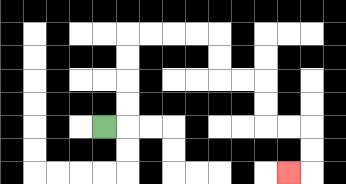{'start': '[4, 5]', 'end': '[12, 7]', 'path_directions': 'R,U,U,U,U,R,R,R,R,D,D,R,R,D,D,R,R,D,D,L', 'path_coordinates': '[[4, 5], [5, 5], [5, 4], [5, 3], [5, 2], [5, 1], [6, 1], [7, 1], [8, 1], [9, 1], [9, 2], [9, 3], [10, 3], [11, 3], [11, 4], [11, 5], [12, 5], [13, 5], [13, 6], [13, 7], [12, 7]]'}